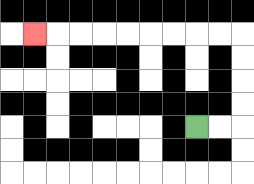{'start': '[8, 5]', 'end': '[1, 1]', 'path_directions': 'R,R,U,U,U,U,L,L,L,L,L,L,L,L,L', 'path_coordinates': '[[8, 5], [9, 5], [10, 5], [10, 4], [10, 3], [10, 2], [10, 1], [9, 1], [8, 1], [7, 1], [6, 1], [5, 1], [4, 1], [3, 1], [2, 1], [1, 1]]'}